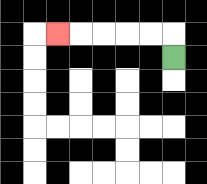{'start': '[7, 2]', 'end': '[2, 1]', 'path_directions': 'U,L,L,L,L,L', 'path_coordinates': '[[7, 2], [7, 1], [6, 1], [5, 1], [4, 1], [3, 1], [2, 1]]'}